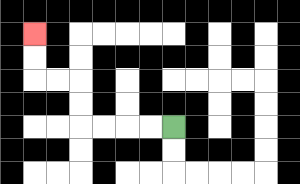{'start': '[7, 5]', 'end': '[1, 1]', 'path_directions': 'L,L,L,L,U,U,L,L,U,U', 'path_coordinates': '[[7, 5], [6, 5], [5, 5], [4, 5], [3, 5], [3, 4], [3, 3], [2, 3], [1, 3], [1, 2], [1, 1]]'}